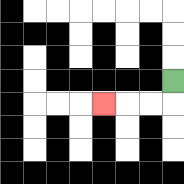{'start': '[7, 3]', 'end': '[4, 4]', 'path_directions': 'D,L,L,L', 'path_coordinates': '[[7, 3], [7, 4], [6, 4], [5, 4], [4, 4]]'}